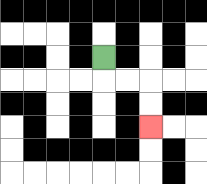{'start': '[4, 2]', 'end': '[6, 5]', 'path_directions': 'D,R,R,D,D', 'path_coordinates': '[[4, 2], [4, 3], [5, 3], [6, 3], [6, 4], [6, 5]]'}